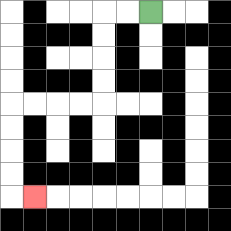{'start': '[6, 0]', 'end': '[1, 8]', 'path_directions': 'L,L,D,D,D,D,L,L,L,L,D,D,D,D,R', 'path_coordinates': '[[6, 0], [5, 0], [4, 0], [4, 1], [4, 2], [4, 3], [4, 4], [3, 4], [2, 4], [1, 4], [0, 4], [0, 5], [0, 6], [0, 7], [0, 8], [1, 8]]'}